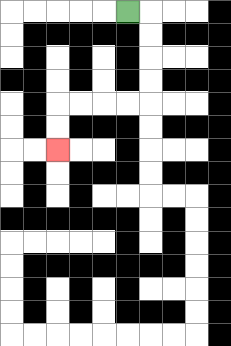{'start': '[5, 0]', 'end': '[2, 6]', 'path_directions': 'R,D,D,D,D,L,L,L,L,D,D', 'path_coordinates': '[[5, 0], [6, 0], [6, 1], [6, 2], [6, 3], [6, 4], [5, 4], [4, 4], [3, 4], [2, 4], [2, 5], [2, 6]]'}